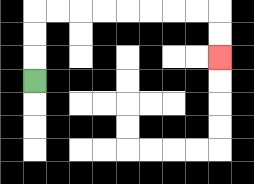{'start': '[1, 3]', 'end': '[9, 2]', 'path_directions': 'U,U,U,R,R,R,R,R,R,R,R,D,D', 'path_coordinates': '[[1, 3], [1, 2], [1, 1], [1, 0], [2, 0], [3, 0], [4, 0], [5, 0], [6, 0], [7, 0], [8, 0], [9, 0], [9, 1], [9, 2]]'}